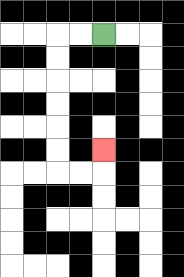{'start': '[4, 1]', 'end': '[4, 6]', 'path_directions': 'L,L,D,D,D,D,D,D,R,R,U', 'path_coordinates': '[[4, 1], [3, 1], [2, 1], [2, 2], [2, 3], [2, 4], [2, 5], [2, 6], [2, 7], [3, 7], [4, 7], [4, 6]]'}